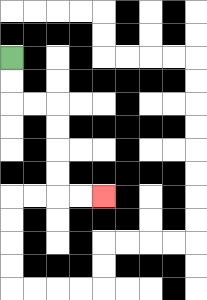{'start': '[0, 2]', 'end': '[4, 8]', 'path_directions': 'D,D,R,R,D,D,D,D,R,R', 'path_coordinates': '[[0, 2], [0, 3], [0, 4], [1, 4], [2, 4], [2, 5], [2, 6], [2, 7], [2, 8], [3, 8], [4, 8]]'}